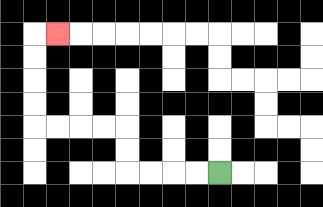{'start': '[9, 7]', 'end': '[2, 1]', 'path_directions': 'L,L,L,L,U,U,L,L,L,L,U,U,U,U,R', 'path_coordinates': '[[9, 7], [8, 7], [7, 7], [6, 7], [5, 7], [5, 6], [5, 5], [4, 5], [3, 5], [2, 5], [1, 5], [1, 4], [1, 3], [1, 2], [1, 1], [2, 1]]'}